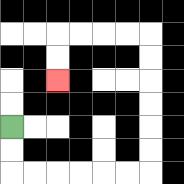{'start': '[0, 5]', 'end': '[2, 3]', 'path_directions': 'D,D,R,R,R,R,R,R,U,U,U,U,U,U,L,L,L,L,D,D', 'path_coordinates': '[[0, 5], [0, 6], [0, 7], [1, 7], [2, 7], [3, 7], [4, 7], [5, 7], [6, 7], [6, 6], [6, 5], [6, 4], [6, 3], [6, 2], [6, 1], [5, 1], [4, 1], [3, 1], [2, 1], [2, 2], [2, 3]]'}